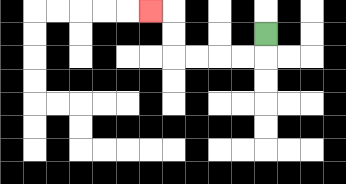{'start': '[11, 1]', 'end': '[6, 0]', 'path_directions': 'D,L,L,L,L,U,U,L', 'path_coordinates': '[[11, 1], [11, 2], [10, 2], [9, 2], [8, 2], [7, 2], [7, 1], [7, 0], [6, 0]]'}